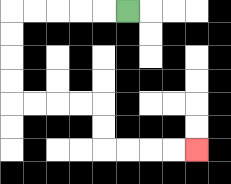{'start': '[5, 0]', 'end': '[8, 6]', 'path_directions': 'L,L,L,L,L,D,D,D,D,R,R,R,R,D,D,R,R,R,R', 'path_coordinates': '[[5, 0], [4, 0], [3, 0], [2, 0], [1, 0], [0, 0], [0, 1], [0, 2], [0, 3], [0, 4], [1, 4], [2, 4], [3, 4], [4, 4], [4, 5], [4, 6], [5, 6], [6, 6], [7, 6], [8, 6]]'}